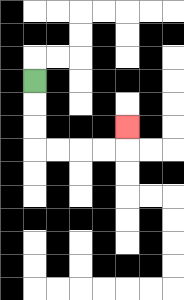{'start': '[1, 3]', 'end': '[5, 5]', 'path_directions': 'D,D,D,R,R,R,R,U', 'path_coordinates': '[[1, 3], [1, 4], [1, 5], [1, 6], [2, 6], [3, 6], [4, 6], [5, 6], [5, 5]]'}